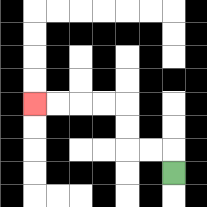{'start': '[7, 7]', 'end': '[1, 4]', 'path_directions': 'U,L,L,U,U,L,L,L,L', 'path_coordinates': '[[7, 7], [7, 6], [6, 6], [5, 6], [5, 5], [5, 4], [4, 4], [3, 4], [2, 4], [1, 4]]'}